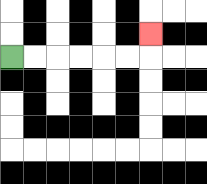{'start': '[0, 2]', 'end': '[6, 1]', 'path_directions': 'R,R,R,R,R,R,U', 'path_coordinates': '[[0, 2], [1, 2], [2, 2], [3, 2], [4, 2], [5, 2], [6, 2], [6, 1]]'}